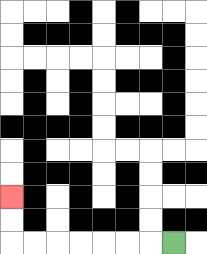{'start': '[7, 10]', 'end': '[0, 8]', 'path_directions': 'L,L,L,L,L,L,L,U,U', 'path_coordinates': '[[7, 10], [6, 10], [5, 10], [4, 10], [3, 10], [2, 10], [1, 10], [0, 10], [0, 9], [0, 8]]'}